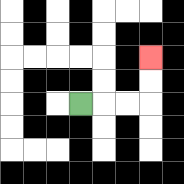{'start': '[3, 4]', 'end': '[6, 2]', 'path_directions': 'R,R,R,U,U', 'path_coordinates': '[[3, 4], [4, 4], [5, 4], [6, 4], [6, 3], [6, 2]]'}